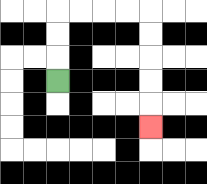{'start': '[2, 3]', 'end': '[6, 5]', 'path_directions': 'U,U,U,R,R,R,R,D,D,D,D,D', 'path_coordinates': '[[2, 3], [2, 2], [2, 1], [2, 0], [3, 0], [4, 0], [5, 0], [6, 0], [6, 1], [6, 2], [6, 3], [6, 4], [6, 5]]'}